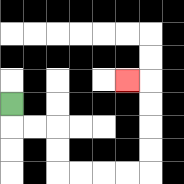{'start': '[0, 4]', 'end': '[5, 3]', 'path_directions': 'D,R,R,D,D,R,R,R,R,U,U,U,U,L', 'path_coordinates': '[[0, 4], [0, 5], [1, 5], [2, 5], [2, 6], [2, 7], [3, 7], [4, 7], [5, 7], [6, 7], [6, 6], [6, 5], [6, 4], [6, 3], [5, 3]]'}